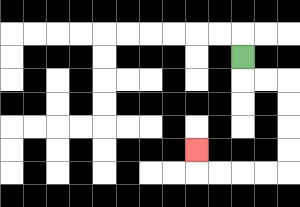{'start': '[10, 2]', 'end': '[8, 6]', 'path_directions': 'D,R,R,D,D,D,D,L,L,L,L,U', 'path_coordinates': '[[10, 2], [10, 3], [11, 3], [12, 3], [12, 4], [12, 5], [12, 6], [12, 7], [11, 7], [10, 7], [9, 7], [8, 7], [8, 6]]'}